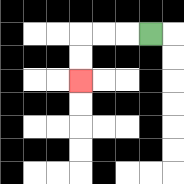{'start': '[6, 1]', 'end': '[3, 3]', 'path_directions': 'L,L,L,D,D', 'path_coordinates': '[[6, 1], [5, 1], [4, 1], [3, 1], [3, 2], [3, 3]]'}